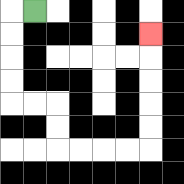{'start': '[1, 0]', 'end': '[6, 1]', 'path_directions': 'L,D,D,D,D,R,R,D,D,R,R,R,R,U,U,U,U,U', 'path_coordinates': '[[1, 0], [0, 0], [0, 1], [0, 2], [0, 3], [0, 4], [1, 4], [2, 4], [2, 5], [2, 6], [3, 6], [4, 6], [5, 6], [6, 6], [6, 5], [6, 4], [6, 3], [6, 2], [6, 1]]'}